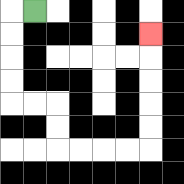{'start': '[1, 0]', 'end': '[6, 1]', 'path_directions': 'L,D,D,D,D,R,R,D,D,R,R,R,R,U,U,U,U,U', 'path_coordinates': '[[1, 0], [0, 0], [0, 1], [0, 2], [0, 3], [0, 4], [1, 4], [2, 4], [2, 5], [2, 6], [3, 6], [4, 6], [5, 6], [6, 6], [6, 5], [6, 4], [6, 3], [6, 2], [6, 1]]'}